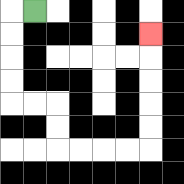{'start': '[1, 0]', 'end': '[6, 1]', 'path_directions': 'L,D,D,D,D,R,R,D,D,R,R,R,R,U,U,U,U,U', 'path_coordinates': '[[1, 0], [0, 0], [0, 1], [0, 2], [0, 3], [0, 4], [1, 4], [2, 4], [2, 5], [2, 6], [3, 6], [4, 6], [5, 6], [6, 6], [6, 5], [6, 4], [6, 3], [6, 2], [6, 1]]'}